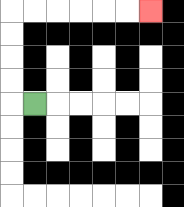{'start': '[1, 4]', 'end': '[6, 0]', 'path_directions': 'L,U,U,U,U,R,R,R,R,R,R', 'path_coordinates': '[[1, 4], [0, 4], [0, 3], [0, 2], [0, 1], [0, 0], [1, 0], [2, 0], [3, 0], [4, 0], [5, 0], [6, 0]]'}